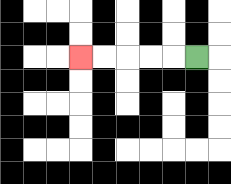{'start': '[8, 2]', 'end': '[3, 2]', 'path_directions': 'L,L,L,L,L', 'path_coordinates': '[[8, 2], [7, 2], [6, 2], [5, 2], [4, 2], [3, 2]]'}